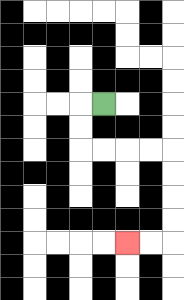{'start': '[4, 4]', 'end': '[5, 10]', 'path_directions': 'L,D,D,R,R,R,R,D,D,D,D,L,L', 'path_coordinates': '[[4, 4], [3, 4], [3, 5], [3, 6], [4, 6], [5, 6], [6, 6], [7, 6], [7, 7], [7, 8], [7, 9], [7, 10], [6, 10], [5, 10]]'}